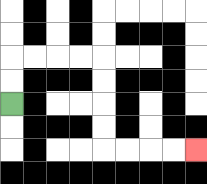{'start': '[0, 4]', 'end': '[8, 6]', 'path_directions': 'U,U,R,R,R,R,D,D,D,D,R,R,R,R', 'path_coordinates': '[[0, 4], [0, 3], [0, 2], [1, 2], [2, 2], [3, 2], [4, 2], [4, 3], [4, 4], [4, 5], [4, 6], [5, 6], [6, 6], [7, 6], [8, 6]]'}